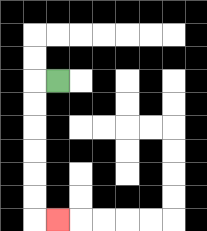{'start': '[2, 3]', 'end': '[2, 9]', 'path_directions': 'L,D,D,D,D,D,D,R', 'path_coordinates': '[[2, 3], [1, 3], [1, 4], [1, 5], [1, 6], [1, 7], [1, 8], [1, 9], [2, 9]]'}